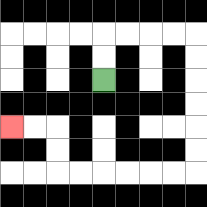{'start': '[4, 3]', 'end': '[0, 5]', 'path_directions': 'U,U,R,R,R,R,D,D,D,D,D,D,L,L,L,L,L,L,U,U,L,L', 'path_coordinates': '[[4, 3], [4, 2], [4, 1], [5, 1], [6, 1], [7, 1], [8, 1], [8, 2], [8, 3], [8, 4], [8, 5], [8, 6], [8, 7], [7, 7], [6, 7], [5, 7], [4, 7], [3, 7], [2, 7], [2, 6], [2, 5], [1, 5], [0, 5]]'}